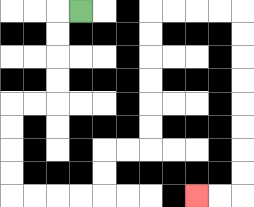{'start': '[3, 0]', 'end': '[8, 8]', 'path_directions': 'L,D,D,D,D,L,L,D,D,D,D,R,R,R,R,U,U,R,R,U,U,U,U,U,U,R,R,R,R,D,D,D,D,D,D,D,D,L,L', 'path_coordinates': '[[3, 0], [2, 0], [2, 1], [2, 2], [2, 3], [2, 4], [1, 4], [0, 4], [0, 5], [0, 6], [0, 7], [0, 8], [1, 8], [2, 8], [3, 8], [4, 8], [4, 7], [4, 6], [5, 6], [6, 6], [6, 5], [6, 4], [6, 3], [6, 2], [6, 1], [6, 0], [7, 0], [8, 0], [9, 0], [10, 0], [10, 1], [10, 2], [10, 3], [10, 4], [10, 5], [10, 6], [10, 7], [10, 8], [9, 8], [8, 8]]'}